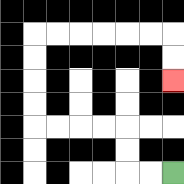{'start': '[7, 7]', 'end': '[7, 3]', 'path_directions': 'L,L,U,U,L,L,L,L,U,U,U,U,R,R,R,R,R,R,D,D', 'path_coordinates': '[[7, 7], [6, 7], [5, 7], [5, 6], [5, 5], [4, 5], [3, 5], [2, 5], [1, 5], [1, 4], [1, 3], [1, 2], [1, 1], [2, 1], [3, 1], [4, 1], [5, 1], [6, 1], [7, 1], [7, 2], [7, 3]]'}